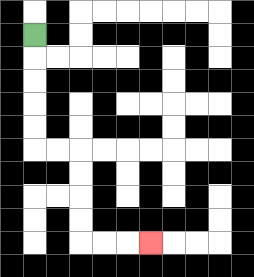{'start': '[1, 1]', 'end': '[6, 10]', 'path_directions': 'D,D,D,D,D,R,R,D,D,D,D,R,R,R', 'path_coordinates': '[[1, 1], [1, 2], [1, 3], [1, 4], [1, 5], [1, 6], [2, 6], [3, 6], [3, 7], [3, 8], [3, 9], [3, 10], [4, 10], [5, 10], [6, 10]]'}